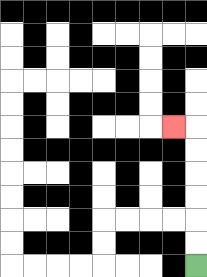{'start': '[8, 11]', 'end': '[7, 5]', 'path_directions': 'U,U,U,U,U,U,L', 'path_coordinates': '[[8, 11], [8, 10], [8, 9], [8, 8], [8, 7], [8, 6], [8, 5], [7, 5]]'}